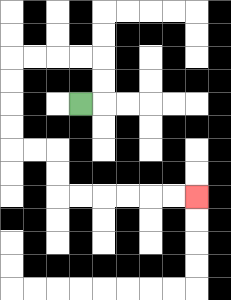{'start': '[3, 4]', 'end': '[8, 8]', 'path_directions': 'R,U,U,L,L,L,L,D,D,D,D,R,R,D,D,R,R,R,R,R,R', 'path_coordinates': '[[3, 4], [4, 4], [4, 3], [4, 2], [3, 2], [2, 2], [1, 2], [0, 2], [0, 3], [0, 4], [0, 5], [0, 6], [1, 6], [2, 6], [2, 7], [2, 8], [3, 8], [4, 8], [5, 8], [6, 8], [7, 8], [8, 8]]'}